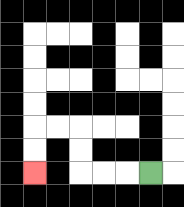{'start': '[6, 7]', 'end': '[1, 7]', 'path_directions': 'L,L,L,U,U,L,L,D,D', 'path_coordinates': '[[6, 7], [5, 7], [4, 7], [3, 7], [3, 6], [3, 5], [2, 5], [1, 5], [1, 6], [1, 7]]'}